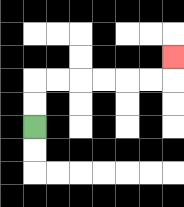{'start': '[1, 5]', 'end': '[7, 2]', 'path_directions': 'U,U,R,R,R,R,R,R,U', 'path_coordinates': '[[1, 5], [1, 4], [1, 3], [2, 3], [3, 3], [4, 3], [5, 3], [6, 3], [7, 3], [7, 2]]'}